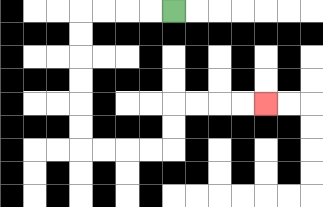{'start': '[7, 0]', 'end': '[11, 4]', 'path_directions': 'L,L,L,L,D,D,D,D,D,D,R,R,R,R,U,U,R,R,R,R', 'path_coordinates': '[[7, 0], [6, 0], [5, 0], [4, 0], [3, 0], [3, 1], [3, 2], [3, 3], [3, 4], [3, 5], [3, 6], [4, 6], [5, 6], [6, 6], [7, 6], [7, 5], [7, 4], [8, 4], [9, 4], [10, 4], [11, 4]]'}